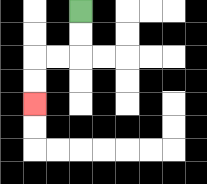{'start': '[3, 0]', 'end': '[1, 4]', 'path_directions': 'D,D,L,L,D,D', 'path_coordinates': '[[3, 0], [3, 1], [3, 2], [2, 2], [1, 2], [1, 3], [1, 4]]'}